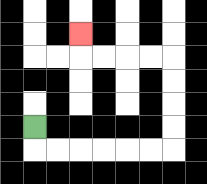{'start': '[1, 5]', 'end': '[3, 1]', 'path_directions': 'D,R,R,R,R,R,R,U,U,U,U,L,L,L,L,U', 'path_coordinates': '[[1, 5], [1, 6], [2, 6], [3, 6], [4, 6], [5, 6], [6, 6], [7, 6], [7, 5], [7, 4], [7, 3], [7, 2], [6, 2], [5, 2], [4, 2], [3, 2], [3, 1]]'}